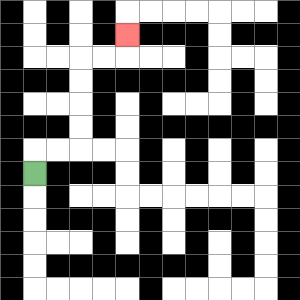{'start': '[1, 7]', 'end': '[5, 1]', 'path_directions': 'U,R,R,U,U,U,U,R,R,U', 'path_coordinates': '[[1, 7], [1, 6], [2, 6], [3, 6], [3, 5], [3, 4], [3, 3], [3, 2], [4, 2], [5, 2], [5, 1]]'}